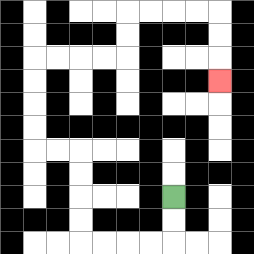{'start': '[7, 8]', 'end': '[9, 3]', 'path_directions': 'D,D,L,L,L,L,U,U,U,U,L,L,U,U,U,U,R,R,R,R,U,U,R,R,R,R,D,D,D', 'path_coordinates': '[[7, 8], [7, 9], [7, 10], [6, 10], [5, 10], [4, 10], [3, 10], [3, 9], [3, 8], [3, 7], [3, 6], [2, 6], [1, 6], [1, 5], [1, 4], [1, 3], [1, 2], [2, 2], [3, 2], [4, 2], [5, 2], [5, 1], [5, 0], [6, 0], [7, 0], [8, 0], [9, 0], [9, 1], [9, 2], [9, 3]]'}